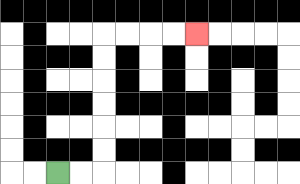{'start': '[2, 7]', 'end': '[8, 1]', 'path_directions': 'R,R,U,U,U,U,U,U,R,R,R,R', 'path_coordinates': '[[2, 7], [3, 7], [4, 7], [4, 6], [4, 5], [4, 4], [4, 3], [4, 2], [4, 1], [5, 1], [6, 1], [7, 1], [8, 1]]'}